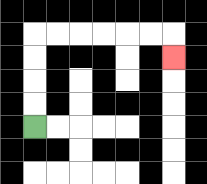{'start': '[1, 5]', 'end': '[7, 2]', 'path_directions': 'U,U,U,U,R,R,R,R,R,R,D', 'path_coordinates': '[[1, 5], [1, 4], [1, 3], [1, 2], [1, 1], [2, 1], [3, 1], [4, 1], [5, 1], [6, 1], [7, 1], [7, 2]]'}